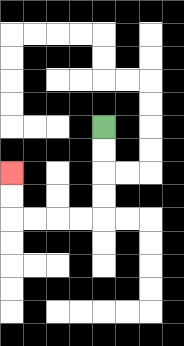{'start': '[4, 5]', 'end': '[0, 7]', 'path_directions': 'D,D,D,D,L,L,L,L,U,U', 'path_coordinates': '[[4, 5], [4, 6], [4, 7], [4, 8], [4, 9], [3, 9], [2, 9], [1, 9], [0, 9], [0, 8], [0, 7]]'}